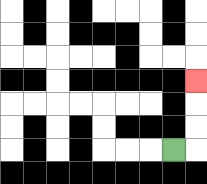{'start': '[7, 6]', 'end': '[8, 3]', 'path_directions': 'R,U,U,U', 'path_coordinates': '[[7, 6], [8, 6], [8, 5], [8, 4], [8, 3]]'}